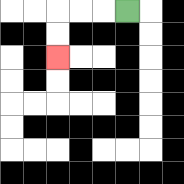{'start': '[5, 0]', 'end': '[2, 2]', 'path_directions': 'L,L,L,D,D', 'path_coordinates': '[[5, 0], [4, 0], [3, 0], [2, 0], [2, 1], [2, 2]]'}